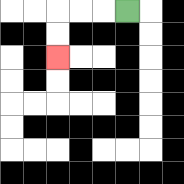{'start': '[5, 0]', 'end': '[2, 2]', 'path_directions': 'L,L,L,D,D', 'path_coordinates': '[[5, 0], [4, 0], [3, 0], [2, 0], [2, 1], [2, 2]]'}